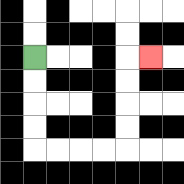{'start': '[1, 2]', 'end': '[6, 2]', 'path_directions': 'D,D,D,D,R,R,R,R,U,U,U,U,R', 'path_coordinates': '[[1, 2], [1, 3], [1, 4], [1, 5], [1, 6], [2, 6], [3, 6], [4, 6], [5, 6], [5, 5], [5, 4], [5, 3], [5, 2], [6, 2]]'}